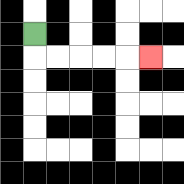{'start': '[1, 1]', 'end': '[6, 2]', 'path_directions': 'D,R,R,R,R,R', 'path_coordinates': '[[1, 1], [1, 2], [2, 2], [3, 2], [4, 2], [5, 2], [6, 2]]'}